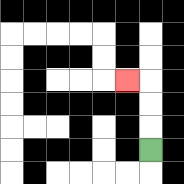{'start': '[6, 6]', 'end': '[5, 3]', 'path_directions': 'U,U,U,L', 'path_coordinates': '[[6, 6], [6, 5], [6, 4], [6, 3], [5, 3]]'}